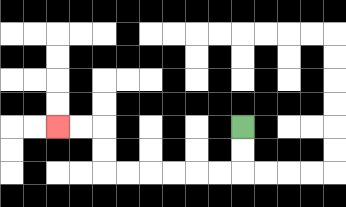{'start': '[10, 5]', 'end': '[2, 5]', 'path_directions': 'D,D,L,L,L,L,L,L,U,U,L,L', 'path_coordinates': '[[10, 5], [10, 6], [10, 7], [9, 7], [8, 7], [7, 7], [6, 7], [5, 7], [4, 7], [4, 6], [4, 5], [3, 5], [2, 5]]'}